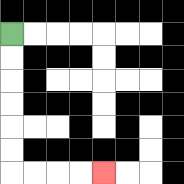{'start': '[0, 1]', 'end': '[4, 7]', 'path_directions': 'D,D,D,D,D,D,R,R,R,R', 'path_coordinates': '[[0, 1], [0, 2], [0, 3], [0, 4], [0, 5], [0, 6], [0, 7], [1, 7], [2, 7], [3, 7], [4, 7]]'}